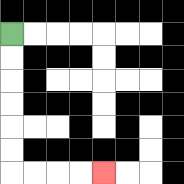{'start': '[0, 1]', 'end': '[4, 7]', 'path_directions': 'D,D,D,D,D,D,R,R,R,R', 'path_coordinates': '[[0, 1], [0, 2], [0, 3], [0, 4], [0, 5], [0, 6], [0, 7], [1, 7], [2, 7], [3, 7], [4, 7]]'}